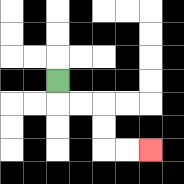{'start': '[2, 3]', 'end': '[6, 6]', 'path_directions': 'D,R,R,D,D,R,R', 'path_coordinates': '[[2, 3], [2, 4], [3, 4], [4, 4], [4, 5], [4, 6], [5, 6], [6, 6]]'}